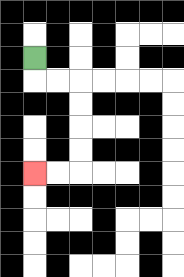{'start': '[1, 2]', 'end': '[1, 7]', 'path_directions': 'D,R,R,D,D,D,D,L,L', 'path_coordinates': '[[1, 2], [1, 3], [2, 3], [3, 3], [3, 4], [3, 5], [3, 6], [3, 7], [2, 7], [1, 7]]'}